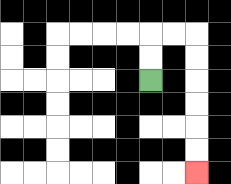{'start': '[6, 3]', 'end': '[8, 7]', 'path_directions': 'U,U,R,R,D,D,D,D,D,D', 'path_coordinates': '[[6, 3], [6, 2], [6, 1], [7, 1], [8, 1], [8, 2], [8, 3], [8, 4], [8, 5], [8, 6], [8, 7]]'}